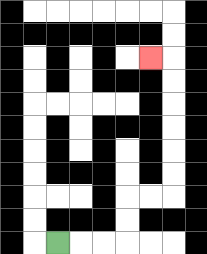{'start': '[2, 10]', 'end': '[6, 2]', 'path_directions': 'R,R,R,U,U,R,R,U,U,U,U,U,U,L', 'path_coordinates': '[[2, 10], [3, 10], [4, 10], [5, 10], [5, 9], [5, 8], [6, 8], [7, 8], [7, 7], [7, 6], [7, 5], [7, 4], [7, 3], [7, 2], [6, 2]]'}